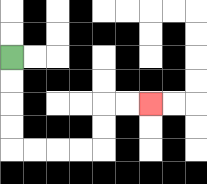{'start': '[0, 2]', 'end': '[6, 4]', 'path_directions': 'D,D,D,D,R,R,R,R,U,U,R,R', 'path_coordinates': '[[0, 2], [0, 3], [0, 4], [0, 5], [0, 6], [1, 6], [2, 6], [3, 6], [4, 6], [4, 5], [4, 4], [5, 4], [6, 4]]'}